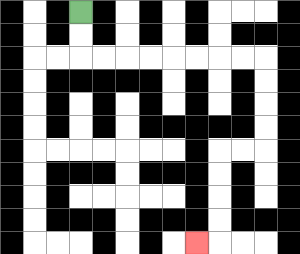{'start': '[3, 0]', 'end': '[8, 10]', 'path_directions': 'D,D,R,R,R,R,R,R,R,R,D,D,D,D,L,L,D,D,D,D,L', 'path_coordinates': '[[3, 0], [3, 1], [3, 2], [4, 2], [5, 2], [6, 2], [7, 2], [8, 2], [9, 2], [10, 2], [11, 2], [11, 3], [11, 4], [11, 5], [11, 6], [10, 6], [9, 6], [9, 7], [9, 8], [9, 9], [9, 10], [8, 10]]'}